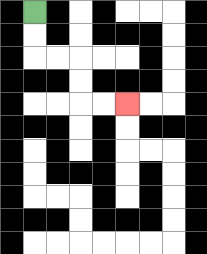{'start': '[1, 0]', 'end': '[5, 4]', 'path_directions': 'D,D,R,R,D,D,R,R', 'path_coordinates': '[[1, 0], [1, 1], [1, 2], [2, 2], [3, 2], [3, 3], [3, 4], [4, 4], [5, 4]]'}